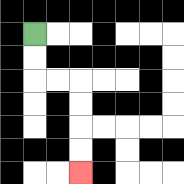{'start': '[1, 1]', 'end': '[3, 7]', 'path_directions': 'D,D,R,R,D,D,D,D', 'path_coordinates': '[[1, 1], [1, 2], [1, 3], [2, 3], [3, 3], [3, 4], [3, 5], [3, 6], [3, 7]]'}